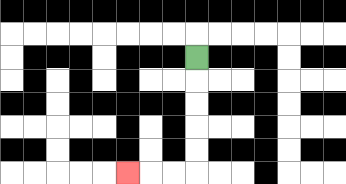{'start': '[8, 2]', 'end': '[5, 7]', 'path_directions': 'D,D,D,D,D,L,L,L', 'path_coordinates': '[[8, 2], [8, 3], [8, 4], [8, 5], [8, 6], [8, 7], [7, 7], [6, 7], [5, 7]]'}